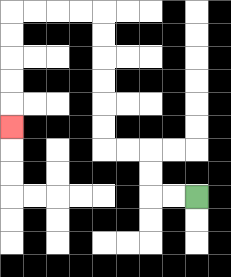{'start': '[8, 8]', 'end': '[0, 5]', 'path_directions': 'L,L,U,U,L,L,U,U,U,U,U,U,L,L,L,L,D,D,D,D,D', 'path_coordinates': '[[8, 8], [7, 8], [6, 8], [6, 7], [6, 6], [5, 6], [4, 6], [4, 5], [4, 4], [4, 3], [4, 2], [4, 1], [4, 0], [3, 0], [2, 0], [1, 0], [0, 0], [0, 1], [0, 2], [0, 3], [0, 4], [0, 5]]'}